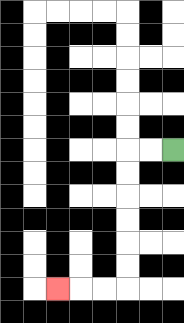{'start': '[7, 6]', 'end': '[2, 12]', 'path_directions': 'L,L,D,D,D,D,D,D,L,L,L', 'path_coordinates': '[[7, 6], [6, 6], [5, 6], [5, 7], [5, 8], [5, 9], [5, 10], [5, 11], [5, 12], [4, 12], [3, 12], [2, 12]]'}